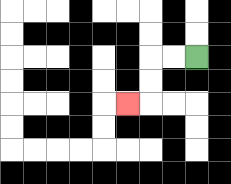{'start': '[8, 2]', 'end': '[5, 4]', 'path_directions': 'L,L,D,D,L', 'path_coordinates': '[[8, 2], [7, 2], [6, 2], [6, 3], [6, 4], [5, 4]]'}